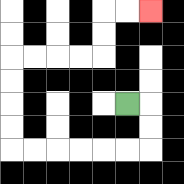{'start': '[5, 4]', 'end': '[6, 0]', 'path_directions': 'R,D,D,L,L,L,L,L,L,U,U,U,U,R,R,R,R,U,U,R,R', 'path_coordinates': '[[5, 4], [6, 4], [6, 5], [6, 6], [5, 6], [4, 6], [3, 6], [2, 6], [1, 6], [0, 6], [0, 5], [0, 4], [0, 3], [0, 2], [1, 2], [2, 2], [3, 2], [4, 2], [4, 1], [4, 0], [5, 0], [6, 0]]'}